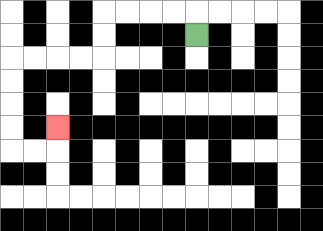{'start': '[8, 1]', 'end': '[2, 5]', 'path_directions': 'U,L,L,L,L,D,D,L,L,L,L,D,D,D,D,R,R,U', 'path_coordinates': '[[8, 1], [8, 0], [7, 0], [6, 0], [5, 0], [4, 0], [4, 1], [4, 2], [3, 2], [2, 2], [1, 2], [0, 2], [0, 3], [0, 4], [0, 5], [0, 6], [1, 6], [2, 6], [2, 5]]'}